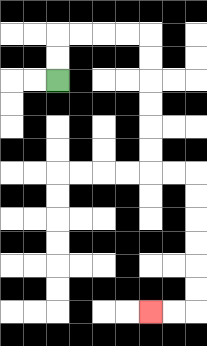{'start': '[2, 3]', 'end': '[6, 13]', 'path_directions': 'U,U,R,R,R,R,D,D,D,D,D,D,R,R,D,D,D,D,D,D,L,L', 'path_coordinates': '[[2, 3], [2, 2], [2, 1], [3, 1], [4, 1], [5, 1], [6, 1], [6, 2], [6, 3], [6, 4], [6, 5], [6, 6], [6, 7], [7, 7], [8, 7], [8, 8], [8, 9], [8, 10], [8, 11], [8, 12], [8, 13], [7, 13], [6, 13]]'}